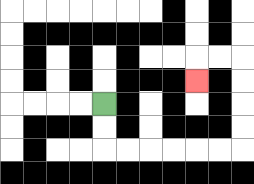{'start': '[4, 4]', 'end': '[8, 3]', 'path_directions': 'D,D,R,R,R,R,R,R,U,U,U,U,L,L,D', 'path_coordinates': '[[4, 4], [4, 5], [4, 6], [5, 6], [6, 6], [7, 6], [8, 6], [9, 6], [10, 6], [10, 5], [10, 4], [10, 3], [10, 2], [9, 2], [8, 2], [8, 3]]'}